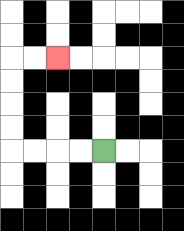{'start': '[4, 6]', 'end': '[2, 2]', 'path_directions': 'L,L,L,L,U,U,U,U,R,R', 'path_coordinates': '[[4, 6], [3, 6], [2, 6], [1, 6], [0, 6], [0, 5], [0, 4], [0, 3], [0, 2], [1, 2], [2, 2]]'}